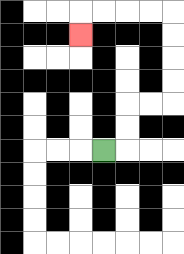{'start': '[4, 6]', 'end': '[3, 1]', 'path_directions': 'R,U,U,R,R,U,U,U,U,L,L,L,L,D', 'path_coordinates': '[[4, 6], [5, 6], [5, 5], [5, 4], [6, 4], [7, 4], [7, 3], [7, 2], [7, 1], [7, 0], [6, 0], [5, 0], [4, 0], [3, 0], [3, 1]]'}